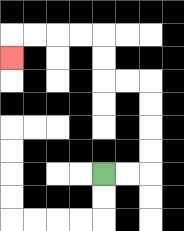{'start': '[4, 7]', 'end': '[0, 2]', 'path_directions': 'R,R,U,U,U,U,L,L,U,U,L,L,L,L,D', 'path_coordinates': '[[4, 7], [5, 7], [6, 7], [6, 6], [6, 5], [6, 4], [6, 3], [5, 3], [4, 3], [4, 2], [4, 1], [3, 1], [2, 1], [1, 1], [0, 1], [0, 2]]'}